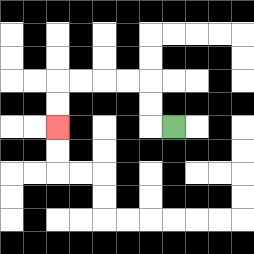{'start': '[7, 5]', 'end': '[2, 5]', 'path_directions': 'L,U,U,L,L,L,L,D,D', 'path_coordinates': '[[7, 5], [6, 5], [6, 4], [6, 3], [5, 3], [4, 3], [3, 3], [2, 3], [2, 4], [2, 5]]'}